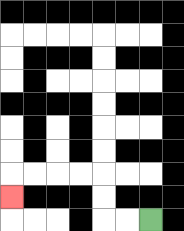{'start': '[6, 9]', 'end': '[0, 8]', 'path_directions': 'L,L,U,U,L,L,L,L,D', 'path_coordinates': '[[6, 9], [5, 9], [4, 9], [4, 8], [4, 7], [3, 7], [2, 7], [1, 7], [0, 7], [0, 8]]'}